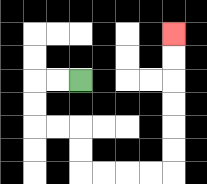{'start': '[3, 3]', 'end': '[7, 1]', 'path_directions': 'L,L,D,D,R,R,D,D,R,R,R,R,U,U,U,U,U,U', 'path_coordinates': '[[3, 3], [2, 3], [1, 3], [1, 4], [1, 5], [2, 5], [3, 5], [3, 6], [3, 7], [4, 7], [5, 7], [6, 7], [7, 7], [7, 6], [7, 5], [7, 4], [7, 3], [7, 2], [7, 1]]'}